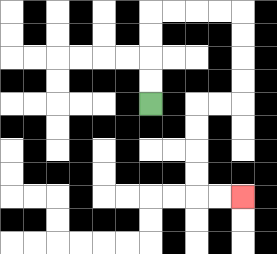{'start': '[6, 4]', 'end': '[10, 8]', 'path_directions': 'U,U,U,U,R,R,R,R,D,D,D,D,L,L,D,D,D,D,R,R', 'path_coordinates': '[[6, 4], [6, 3], [6, 2], [6, 1], [6, 0], [7, 0], [8, 0], [9, 0], [10, 0], [10, 1], [10, 2], [10, 3], [10, 4], [9, 4], [8, 4], [8, 5], [8, 6], [8, 7], [8, 8], [9, 8], [10, 8]]'}